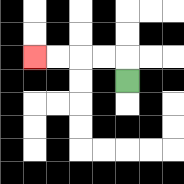{'start': '[5, 3]', 'end': '[1, 2]', 'path_directions': 'U,L,L,L,L', 'path_coordinates': '[[5, 3], [5, 2], [4, 2], [3, 2], [2, 2], [1, 2]]'}